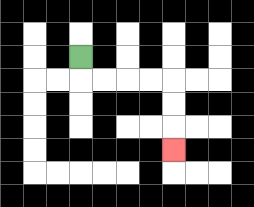{'start': '[3, 2]', 'end': '[7, 6]', 'path_directions': 'D,R,R,R,R,D,D,D', 'path_coordinates': '[[3, 2], [3, 3], [4, 3], [5, 3], [6, 3], [7, 3], [7, 4], [7, 5], [7, 6]]'}